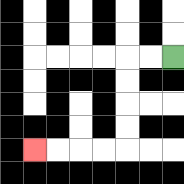{'start': '[7, 2]', 'end': '[1, 6]', 'path_directions': 'L,L,D,D,D,D,L,L,L,L', 'path_coordinates': '[[7, 2], [6, 2], [5, 2], [5, 3], [5, 4], [5, 5], [5, 6], [4, 6], [3, 6], [2, 6], [1, 6]]'}